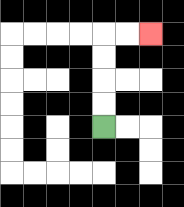{'start': '[4, 5]', 'end': '[6, 1]', 'path_directions': 'U,U,U,U,R,R', 'path_coordinates': '[[4, 5], [4, 4], [4, 3], [4, 2], [4, 1], [5, 1], [6, 1]]'}